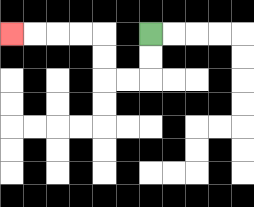{'start': '[6, 1]', 'end': '[0, 1]', 'path_directions': 'D,D,L,L,U,U,L,L,L,L', 'path_coordinates': '[[6, 1], [6, 2], [6, 3], [5, 3], [4, 3], [4, 2], [4, 1], [3, 1], [2, 1], [1, 1], [0, 1]]'}